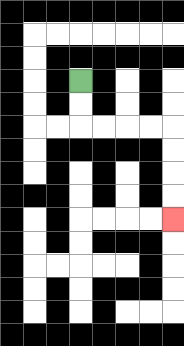{'start': '[3, 3]', 'end': '[7, 9]', 'path_directions': 'D,D,R,R,R,R,D,D,D,D', 'path_coordinates': '[[3, 3], [3, 4], [3, 5], [4, 5], [5, 5], [6, 5], [7, 5], [7, 6], [7, 7], [7, 8], [7, 9]]'}